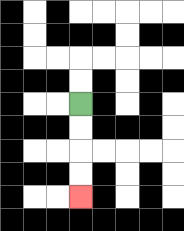{'start': '[3, 4]', 'end': '[3, 8]', 'path_directions': 'D,D,D,D', 'path_coordinates': '[[3, 4], [3, 5], [3, 6], [3, 7], [3, 8]]'}